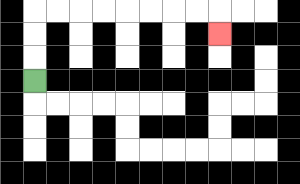{'start': '[1, 3]', 'end': '[9, 1]', 'path_directions': 'U,U,U,R,R,R,R,R,R,R,R,D', 'path_coordinates': '[[1, 3], [1, 2], [1, 1], [1, 0], [2, 0], [3, 0], [4, 0], [5, 0], [6, 0], [7, 0], [8, 0], [9, 0], [9, 1]]'}